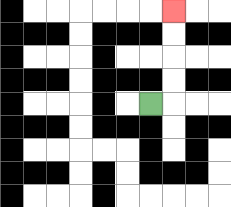{'start': '[6, 4]', 'end': '[7, 0]', 'path_directions': 'R,U,U,U,U', 'path_coordinates': '[[6, 4], [7, 4], [7, 3], [7, 2], [7, 1], [7, 0]]'}